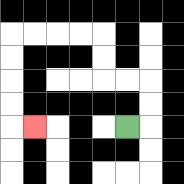{'start': '[5, 5]', 'end': '[1, 5]', 'path_directions': 'R,U,U,L,L,U,U,L,L,L,L,D,D,D,D,R', 'path_coordinates': '[[5, 5], [6, 5], [6, 4], [6, 3], [5, 3], [4, 3], [4, 2], [4, 1], [3, 1], [2, 1], [1, 1], [0, 1], [0, 2], [0, 3], [0, 4], [0, 5], [1, 5]]'}